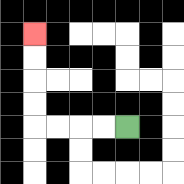{'start': '[5, 5]', 'end': '[1, 1]', 'path_directions': 'L,L,L,L,U,U,U,U', 'path_coordinates': '[[5, 5], [4, 5], [3, 5], [2, 5], [1, 5], [1, 4], [1, 3], [1, 2], [1, 1]]'}